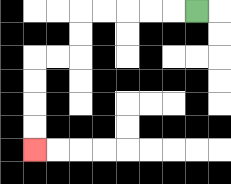{'start': '[8, 0]', 'end': '[1, 6]', 'path_directions': 'L,L,L,L,L,D,D,L,L,D,D,D,D', 'path_coordinates': '[[8, 0], [7, 0], [6, 0], [5, 0], [4, 0], [3, 0], [3, 1], [3, 2], [2, 2], [1, 2], [1, 3], [1, 4], [1, 5], [1, 6]]'}